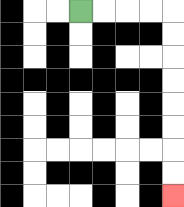{'start': '[3, 0]', 'end': '[7, 8]', 'path_directions': 'R,R,R,R,D,D,D,D,D,D,D,D', 'path_coordinates': '[[3, 0], [4, 0], [5, 0], [6, 0], [7, 0], [7, 1], [7, 2], [7, 3], [7, 4], [7, 5], [7, 6], [7, 7], [7, 8]]'}